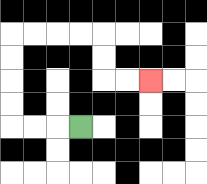{'start': '[3, 5]', 'end': '[6, 3]', 'path_directions': 'L,L,L,U,U,U,U,R,R,R,R,D,D,R,R', 'path_coordinates': '[[3, 5], [2, 5], [1, 5], [0, 5], [0, 4], [0, 3], [0, 2], [0, 1], [1, 1], [2, 1], [3, 1], [4, 1], [4, 2], [4, 3], [5, 3], [6, 3]]'}